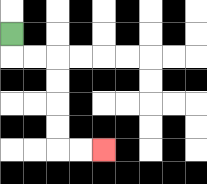{'start': '[0, 1]', 'end': '[4, 6]', 'path_directions': 'D,R,R,D,D,D,D,R,R', 'path_coordinates': '[[0, 1], [0, 2], [1, 2], [2, 2], [2, 3], [2, 4], [2, 5], [2, 6], [3, 6], [4, 6]]'}